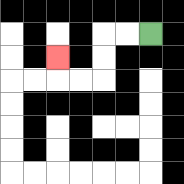{'start': '[6, 1]', 'end': '[2, 2]', 'path_directions': 'L,L,D,D,L,L,U', 'path_coordinates': '[[6, 1], [5, 1], [4, 1], [4, 2], [4, 3], [3, 3], [2, 3], [2, 2]]'}